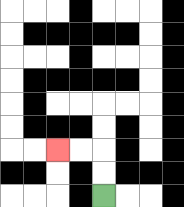{'start': '[4, 8]', 'end': '[2, 6]', 'path_directions': 'U,U,L,L', 'path_coordinates': '[[4, 8], [4, 7], [4, 6], [3, 6], [2, 6]]'}